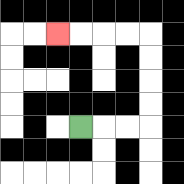{'start': '[3, 5]', 'end': '[2, 1]', 'path_directions': 'R,R,R,U,U,U,U,L,L,L,L', 'path_coordinates': '[[3, 5], [4, 5], [5, 5], [6, 5], [6, 4], [6, 3], [6, 2], [6, 1], [5, 1], [4, 1], [3, 1], [2, 1]]'}